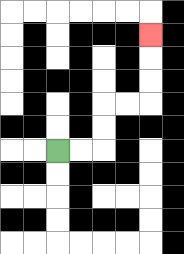{'start': '[2, 6]', 'end': '[6, 1]', 'path_directions': 'R,R,U,U,R,R,U,U,U', 'path_coordinates': '[[2, 6], [3, 6], [4, 6], [4, 5], [4, 4], [5, 4], [6, 4], [6, 3], [6, 2], [6, 1]]'}